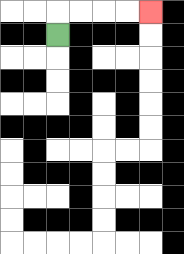{'start': '[2, 1]', 'end': '[6, 0]', 'path_directions': 'U,R,R,R,R', 'path_coordinates': '[[2, 1], [2, 0], [3, 0], [4, 0], [5, 0], [6, 0]]'}